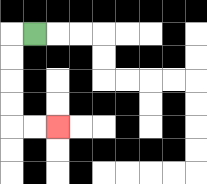{'start': '[1, 1]', 'end': '[2, 5]', 'path_directions': 'L,D,D,D,D,R,R', 'path_coordinates': '[[1, 1], [0, 1], [0, 2], [0, 3], [0, 4], [0, 5], [1, 5], [2, 5]]'}